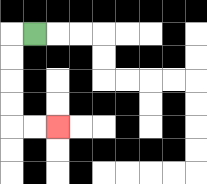{'start': '[1, 1]', 'end': '[2, 5]', 'path_directions': 'L,D,D,D,D,R,R', 'path_coordinates': '[[1, 1], [0, 1], [0, 2], [0, 3], [0, 4], [0, 5], [1, 5], [2, 5]]'}